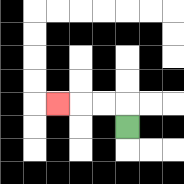{'start': '[5, 5]', 'end': '[2, 4]', 'path_directions': 'U,L,L,L', 'path_coordinates': '[[5, 5], [5, 4], [4, 4], [3, 4], [2, 4]]'}